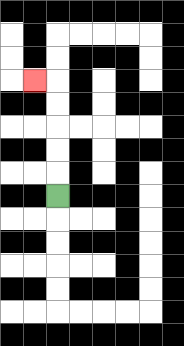{'start': '[2, 8]', 'end': '[1, 3]', 'path_directions': 'U,U,U,U,U,L', 'path_coordinates': '[[2, 8], [2, 7], [2, 6], [2, 5], [2, 4], [2, 3], [1, 3]]'}